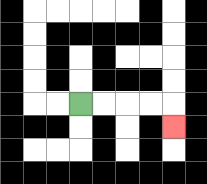{'start': '[3, 4]', 'end': '[7, 5]', 'path_directions': 'R,R,R,R,D', 'path_coordinates': '[[3, 4], [4, 4], [5, 4], [6, 4], [7, 4], [7, 5]]'}